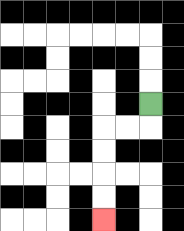{'start': '[6, 4]', 'end': '[4, 9]', 'path_directions': 'D,L,L,D,D,D,D', 'path_coordinates': '[[6, 4], [6, 5], [5, 5], [4, 5], [4, 6], [4, 7], [4, 8], [4, 9]]'}